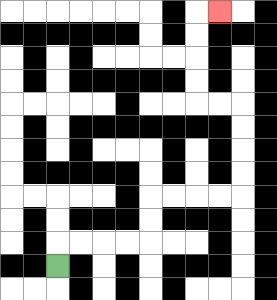{'start': '[2, 11]', 'end': '[9, 0]', 'path_directions': 'U,R,R,R,R,U,U,R,R,R,R,U,U,U,U,L,L,U,U,U,U,R', 'path_coordinates': '[[2, 11], [2, 10], [3, 10], [4, 10], [5, 10], [6, 10], [6, 9], [6, 8], [7, 8], [8, 8], [9, 8], [10, 8], [10, 7], [10, 6], [10, 5], [10, 4], [9, 4], [8, 4], [8, 3], [8, 2], [8, 1], [8, 0], [9, 0]]'}